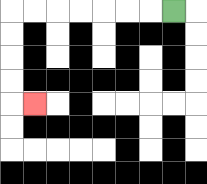{'start': '[7, 0]', 'end': '[1, 4]', 'path_directions': 'L,L,L,L,L,L,L,D,D,D,D,R', 'path_coordinates': '[[7, 0], [6, 0], [5, 0], [4, 0], [3, 0], [2, 0], [1, 0], [0, 0], [0, 1], [0, 2], [0, 3], [0, 4], [1, 4]]'}